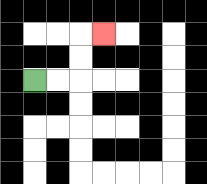{'start': '[1, 3]', 'end': '[4, 1]', 'path_directions': 'R,R,U,U,R', 'path_coordinates': '[[1, 3], [2, 3], [3, 3], [3, 2], [3, 1], [4, 1]]'}